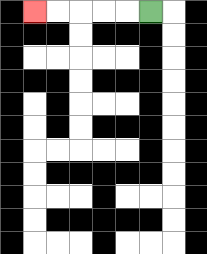{'start': '[6, 0]', 'end': '[1, 0]', 'path_directions': 'L,L,L,L,L', 'path_coordinates': '[[6, 0], [5, 0], [4, 0], [3, 0], [2, 0], [1, 0]]'}